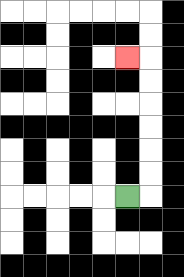{'start': '[5, 8]', 'end': '[5, 2]', 'path_directions': 'R,U,U,U,U,U,U,L', 'path_coordinates': '[[5, 8], [6, 8], [6, 7], [6, 6], [6, 5], [6, 4], [6, 3], [6, 2], [5, 2]]'}